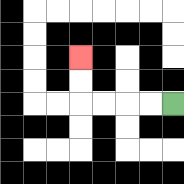{'start': '[7, 4]', 'end': '[3, 2]', 'path_directions': 'L,L,L,L,U,U', 'path_coordinates': '[[7, 4], [6, 4], [5, 4], [4, 4], [3, 4], [3, 3], [3, 2]]'}